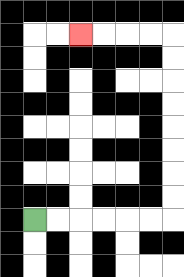{'start': '[1, 9]', 'end': '[3, 1]', 'path_directions': 'R,R,R,R,R,R,U,U,U,U,U,U,U,U,L,L,L,L', 'path_coordinates': '[[1, 9], [2, 9], [3, 9], [4, 9], [5, 9], [6, 9], [7, 9], [7, 8], [7, 7], [7, 6], [7, 5], [7, 4], [7, 3], [7, 2], [7, 1], [6, 1], [5, 1], [4, 1], [3, 1]]'}